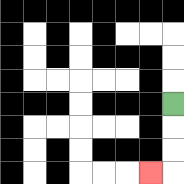{'start': '[7, 4]', 'end': '[6, 7]', 'path_directions': 'D,D,D,L', 'path_coordinates': '[[7, 4], [7, 5], [7, 6], [7, 7], [6, 7]]'}